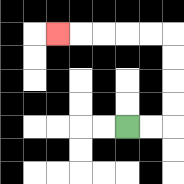{'start': '[5, 5]', 'end': '[2, 1]', 'path_directions': 'R,R,U,U,U,U,L,L,L,L,L', 'path_coordinates': '[[5, 5], [6, 5], [7, 5], [7, 4], [7, 3], [7, 2], [7, 1], [6, 1], [5, 1], [4, 1], [3, 1], [2, 1]]'}